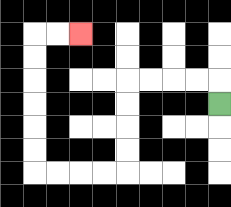{'start': '[9, 4]', 'end': '[3, 1]', 'path_directions': 'U,L,L,L,L,D,D,D,D,L,L,L,L,U,U,U,U,U,U,R,R', 'path_coordinates': '[[9, 4], [9, 3], [8, 3], [7, 3], [6, 3], [5, 3], [5, 4], [5, 5], [5, 6], [5, 7], [4, 7], [3, 7], [2, 7], [1, 7], [1, 6], [1, 5], [1, 4], [1, 3], [1, 2], [1, 1], [2, 1], [3, 1]]'}